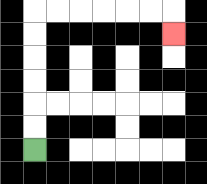{'start': '[1, 6]', 'end': '[7, 1]', 'path_directions': 'U,U,U,U,U,U,R,R,R,R,R,R,D', 'path_coordinates': '[[1, 6], [1, 5], [1, 4], [1, 3], [1, 2], [1, 1], [1, 0], [2, 0], [3, 0], [4, 0], [5, 0], [6, 0], [7, 0], [7, 1]]'}